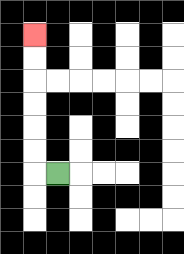{'start': '[2, 7]', 'end': '[1, 1]', 'path_directions': 'L,U,U,U,U,U,U', 'path_coordinates': '[[2, 7], [1, 7], [1, 6], [1, 5], [1, 4], [1, 3], [1, 2], [1, 1]]'}